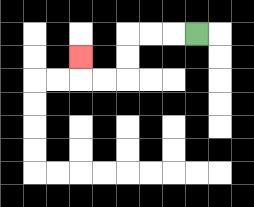{'start': '[8, 1]', 'end': '[3, 2]', 'path_directions': 'L,L,L,D,D,L,L,U', 'path_coordinates': '[[8, 1], [7, 1], [6, 1], [5, 1], [5, 2], [5, 3], [4, 3], [3, 3], [3, 2]]'}